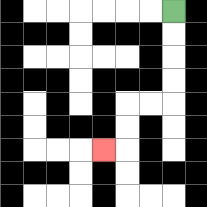{'start': '[7, 0]', 'end': '[4, 6]', 'path_directions': 'D,D,D,D,L,L,D,D,L', 'path_coordinates': '[[7, 0], [7, 1], [7, 2], [7, 3], [7, 4], [6, 4], [5, 4], [5, 5], [5, 6], [4, 6]]'}